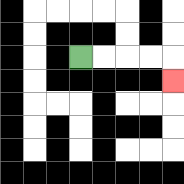{'start': '[3, 2]', 'end': '[7, 3]', 'path_directions': 'R,R,R,R,D', 'path_coordinates': '[[3, 2], [4, 2], [5, 2], [6, 2], [7, 2], [7, 3]]'}